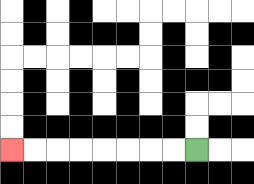{'start': '[8, 6]', 'end': '[0, 6]', 'path_directions': 'L,L,L,L,L,L,L,L', 'path_coordinates': '[[8, 6], [7, 6], [6, 6], [5, 6], [4, 6], [3, 6], [2, 6], [1, 6], [0, 6]]'}